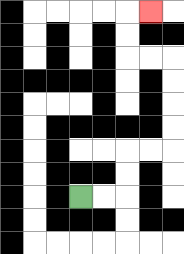{'start': '[3, 8]', 'end': '[6, 0]', 'path_directions': 'R,R,U,U,R,R,U,U,U,U,L,L,U,U,R', 'path_coordinates': '[[3, 8], [4, 8], [5, 8], [5, 7], [5, 6], [6, 6], [7, 6], [7, 5], [7, 4], [7, 3], [7, 2], [6, 2], [5, 2], [5, 1], [5, 0], [6, 0]]'}